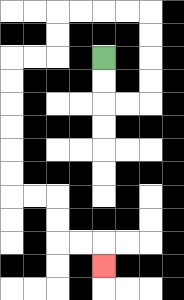{'start': '[4, 2]', 'end': '[4, 11]', 'path_directions': 'D,D,R,R,U,U,U,U,L,L,L,L,D,D,L,L,D,D,D,D,D,D,R,R,D,D,R,R,D', 'path_coordinates': '[[4, 2], [4, 3], [4, 4], [5, 4], [6, 4], [6, 3], [6, 2], [6, 1], [6, 0], [5, 0], [4, 0], [3, 0], [2, 0], [2, 1], [2, 2], [1, 2], [0, 2], [0, 3], [0, 4], [0, 5], [0, 6], [0, 7], [0, 8], [1, 8], [2, 8], [2, 9], [2, 10], [3, 10], [4, 10], [4, 11]]'}